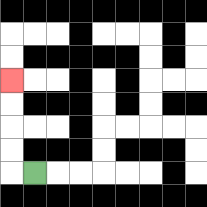{'start': '[1, 7]', 'end': '[0, 3]', 'path_directions': 'L,U,U,U,U', 'path_coordinates': '[[1, 7], [0, 7], [0, 6], [0, 5], [0, 4], [0, 3]]'}